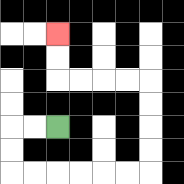{'start': '[2, 5]', 'end': '[2, 1]', 'path_directions': 'L,L,D,D,R,R,R,R,R,R,U,U,U,U,L,L,L,L,U,U', 'path_coordinates': '[[2, 5], [1, 5], [0, 5], [0, 6], [0, 7], [1, 7], [2, 7], [3, 7], [4, 7], [5, 7], [6, 7], [6, 6], [6, 5], [6, 4], [6, 3], [5, 3], [4, 3], [3, 3], [2, 3], [2, 2], [2, 1]]'}